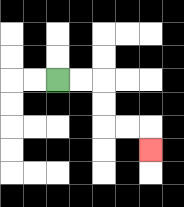{'start': '[2, 3]', 'end': '[6, 6]', 'path_directions': 'R,R,D,D,R,R,D', 'path_coordinates': '[[2, 3], [3, 3], [4, 3], [4, 4], [4, 5], [5, 5], [6, 5], [6, 6]]'}